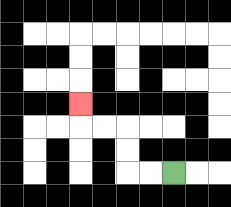{'start': '[7, 7]', 'end': '[3, 4]', 'path_directions': 'L,L,U,U,L,L,U', 'path_coordinates': '[[7, 7], [6, 7], [5, 7], [5, 6], [5, 5], [4, 5], [3, 5], [3, 4]]'}